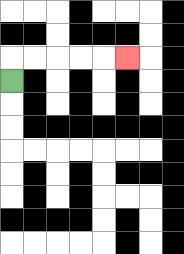{'start': '[0, 3]', 'end': '[5, 2]', 'path_directions': 'U,R,R,R,R,R', 'path_coordinates': '[[0, 3], [0, 2], [1, 2], [2, 2], [3, 2], [4, 2], [5, 2]]'}